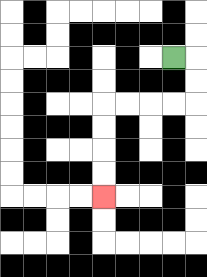{'start': '[7, 2]', 'end': '[4, 8]', 'path_directions': 'R,D,D,L,L,L,L,D,D,D,D', 'path_coordinates': '[[7, 2], [8, 2], [8, 3], [8, 4], [7, 4], [6, 4], [5, 4], [4, 4], [4, 5], [4, 6], [4, 7], [4, 8]]'}